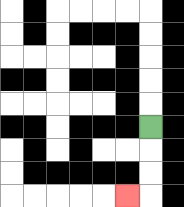{'start': '[6, 5]', 'end': '[5, 8]', 'path_directions': 'D,D,D,L', 'path_coordinates': '[[6, 5], [6, 6], [6, 7], [6, 8], [5, 8]]'}